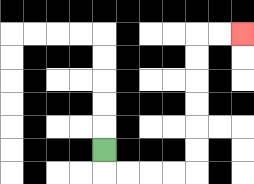{'start': '[4, 6]', 'end': '[10, 1]', 'path_directions': 'D,R,R,R,R,U,U,U,U,U,U,R,R', 'path_coordinates': '[[4, 6], [4, 7], [5, 7], [6, 7], [7, 7], [8, 7], [8, 6], [8, 5], [8, 4], [8, 3], [8, 2], [8, 1], [9, 1], [10, 1]]'}